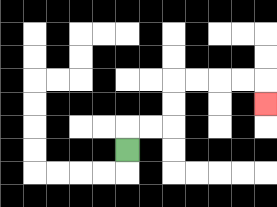{'start': '[5, 6]', 'end': '[11, 4]', 'path_directions': 'U,R,R,U,U,R,R,R,R,D', 'path_coordinates': '[[5, 6], [5, 5], [6, 5], [7, 5], [7, 4], [7, 3], [8, 3], [9, 3], [10, 3], [11, 3], [11, 4]]'}